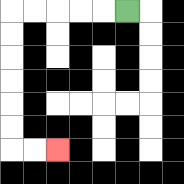{'start': '[5, 0]', 'end': '[2, 6]', 'path_directions': 'L,L,L,L,L,D,D,D,D,D,D,R,R', 'path_coordinates': '[[5, 0], [4, 0], [3, 0], [2, 0], [1, 0], [0, 0], [0, 1], [0, 2], [0, 3], [0, 4], [0, 5], [0, 6], [1, 6], [2, 6]]'}